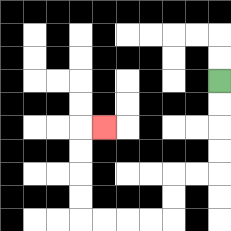{'start': '[9, 3]', 'end': '[4, 5]', 'path_directions': 'D,D,D,D,L,L,D,D,L,L,L,L,U,U,U,U,R', 'path_coordinates': '[[9, 3], [9, 4], [9, 5], [9, 6], [9, 7], [8, 7], [7, 7], [7, 8], [7, 9], [6, 9], [5, 9], [4, 9], [3, 9], [3, 8], [3, 7], [3, 6], [3, 5], [4, 5]]'}